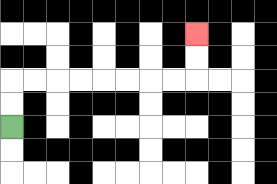{'start': '[0, 5]', 'end': '[8, 1]', 'path_directions': 'U,U,R,R,R,R,R,R,R,R,U,U', 'path_coordinates': '[[0, 5], [0, 4], [0, 3], [1, 3], [2, 3], [3, 3], [4, 3], [5, 3], [6, 3], [7, 3], [8, 3], [8, 2], [8, 1]]'}